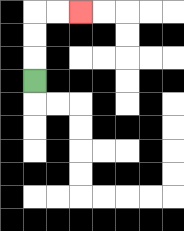{'start': '[1, 3]', 'end': '[3, 0]', 'path_directions': 'U,U,U,R,R', 'path_coordinates': '[[1, 3], [1, 2], [1, 1], [1, 0], [2, 0], [3, 0]]'}